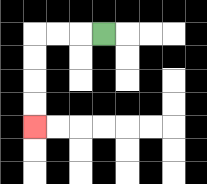{'start': '[4, 1]', 'end': '[1, 5]', 'path_directions': 'L,L,L,D,D,D,D', 'path_coordinates': '[[4, 1], [3, 1], [2, 1], [1, 1], [1, 2], [1, 3], [1, 4], [1, 5]]'}